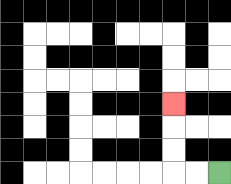{'start': '[9, 7]', 'end': '[7, 4]', 'path_directions': 'L,L,U,U,U', 'path_coordinates': '[[9, 7], [8, 7], [7, 7], [7, 6], [7, 5], [7, 4]]'}